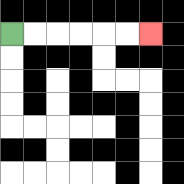{'start': '[0, 1]', 'end': '[6, 1]', 'path_directions': 'R,R,R,R,R,R', 'path_coordinates': '[[0, 1], [1, 1], [2, 1], [3, 1], [4, 1], [5, 1], [6, 1]]'}